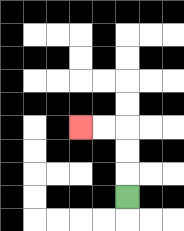{'start': '[5, 8]', 'end': '[3, 5]', 'path_directions': 'U,U,U,L,L', 'path_coordinates': '[[5, 8], [5, 7], [5, 6], [5, 5], [4, 5], [3, 5]]'}